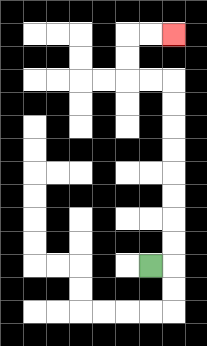{'start': '[6, 11]', 'end': '[7, 1]', 'path_directions': 'R,U,U,U,U,U,U,U,U,L,L,U,U,R,R', 'path_coordinates': '[[6, 11], [7, 11], [7, 10], [7, 9], [7, 8], [7, 7], [7, 6], [7, 5], [7, 4], [7, 3], [6, 3], [5, 3], [5, 2], [5, 1], [6, 1], [7, 1]]'}